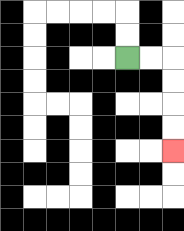{'start': '[5, 2]', 'end': '[7, 6]', 'path_directions': 'R,R,D,D,D,D', 'path_coordinates': '[[5, 2], [6, 2], [7, 2], [7, 3], [7, 4], [7, 5], [7, 6]]'}